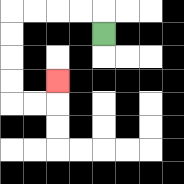{'start': '[4, 1]', 'end': '[2, 3]', 'path_directions': 'U,L,L,L,L,D,D,D,D,R,R,U', 'path_coordinates': '[[4, 1], [4, 0], [3, 0], [2, 0], [1, 0], [0, 0], [0, 1], [0, 2], [0, 3], [0, 4], [1, 4], [2, 4], [2, 3]]'}